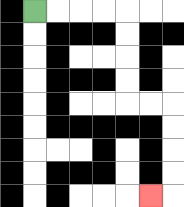{'start': '[1, 0]', 'end': '[6, 8]', 'path_directions': 'R,R,R,R,D,D,D,D,R,R,D,D,D,D,L', 'path_coordinates': '[[1, 0], [2, 0], [3, 0], [4, 0], [5, 0], [5, 1], [5, 2], [5, 3], [5, 4], [6, 4], [7, 4], [7, 5], [7, 6], [7, 7], [7, 8], [6, 8]]'}